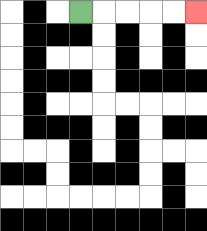{'start': '[3, 0]', 'end': '[8, 0]', 'path_directions': 'R,R,R,R,R', 'path_coordinates': '[[3, 0], [4, 0], [5, 0], [6, 0], [7, 0], [8, 0]]'}